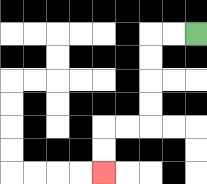{'start': '[8, 1]', 'end': '[4, 7]', 'path_directions': 'L,L,D,D,D,D,L,L,D,D', 'path_coordinates': '[[8, 1], [7, 1], [6, 1], [6, 2], [6, 3], [6, 4], [6, 5], [5, 5], [4, 5], [4, 6], [4, 7]]'}